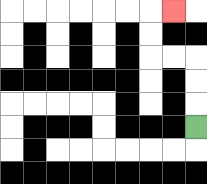{'start': '[8, 5]', 'end': '[7, 0]', 'path_directions': 'U,U,U,L,L,U,U,R', 'path_coordinates': '[[8, 5], [8, 4], [8, 3], [8, 2], [7, 2], [6, 2], [6, 1], [6, 0], [7, 0]]'}